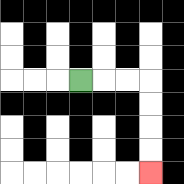{'start': '[3, 3]', 'end': '[6, 7]', 'path_directions': 'R,R,R,D,D,D,D', 'path_coordinates': '[[3, 3], [4, 3], [5, 3], [6, 3], [6, 4], [6, 5], [6, 6], [6, 7]]'}